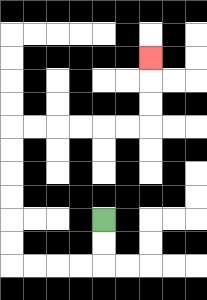{'start': '[4, 9]', 'end': '[6, 2]', 'path_directions': 'D,D,L,L,L,L,U,U,U,U,U,U,R,R,R,R,R,R,U,U,U', 'path_coordinates': '[[4, 9], [4, 10], [4, 11], [3, 11], [2, 11], [1, 11], [0, 11], [0, 10], [0, 9], [0, 8], [0, 7], [0, 6], [0, 5], [1, 5], [2, 5], [3, 5], [4, 5], [5, 5], [6, 5], [6, 4], [6, 3], [6, 2]]'}